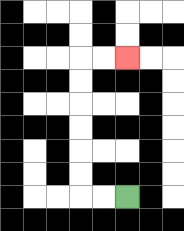{'start': '[5, 8]', 'end': '[5, 2]', 'path_directions': 'L,L,U,U,U,U,U,U,R,R', 'path_coordinates': '[[5, 8], [4, 8], [3, 8], [3, 7], [3, 6], [3, 5], [3, 4], [3, 3], [3, 2], [4, 2], [5, 2]]'}